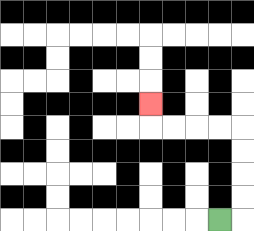{'start': '[9, 9]', 'end': '[6, 4]', 'path_directions': 'R,U,U,U,U,L,L,L,L,U', 'path_coordinates': '[[9, 9], [10, 9], [10, 8], [10, 7], [10, 6], [10, 5], [9, 5], [8, 5], [7, 5], [6, 5], [6, 4]]'}